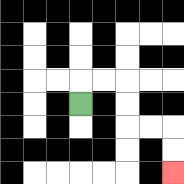{'start': '[3, 4]', 'end': '[7, 7]', 'path_directions': 'U,R,R,D,D,R,R,D,D', 'path_coordinates': '[[3, 4], [3, 3], [4, 3], [5, 3], [5, 4], [5, 5], [6, 5], [7, 5], [7, 6], [7, 7]]'}